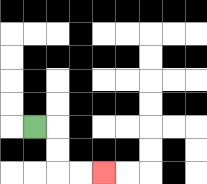{'start': '[1, 5]', 'end': '[4, 7]', 'path_directions': 'R,D,D,R,R', 'path_coordinates': '[[1, 5], [2, 5], [2, 6], [2, 7], [3, 7], [4, 7]]'}